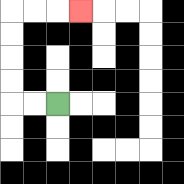{'start': '[2, 4]', 'end': '[3, 0]', 'path_directions': 'L,L,U,U,U,U,R,R,R', 'path_coordinates': '[[2, 4], [1, 4], [0, 4], [0, 3], [0, 2], [0, 1], [0, 0], [1, 0], [2, 0], [3, 0]]'}